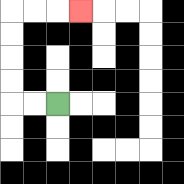{'start': '[2, 4]', 'end': '[3, 0]', 'path_directions': 'L,L,U,U,U,U,R,R,R', 'path_coordinates': '[[2, 4], [1, 4], [0, 4], [0, 3], [0, 2], [0, 1], [0, 0], [1, 0], [2, 0], [3, 0]]'}